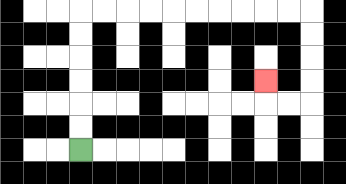{'start': '[3, 6]', 'end': '[11, 3]', 'path_directions': 'U,U,U,U,U,U,R,R,R,R,R,R,R,R,R,R,D,D,D,D,L,L,U', 'path_coordinates': '[[3, 6], [3, 5], [3, 4], [3, 3], [3, 2], [3, 1], [3, 0], [4, 0], [5, 0], [6, 0], [7, 0], [8, 0], [9, 0], [10, 0], [11, 0], [12, 0], [13, 0], [13, 1], [13, 2], [13, 3], [13, 4], [12, 4], [11, 4], [11, 3]]'}